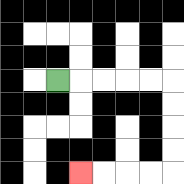{'start': '[2, 3]', 'end': '[3, 7]', 'path_directions': 'R,R,R,R,R,D,D,D,D,L,L,L,L', 'path_coordinates': '[[2, 3], [3, 3], [4, 3], [5, 3], [6, 3], [7, 3], [7, 4], [7, 5], [7, 6], [7, 7], [6, 7], [5, 7], [4, 7], [3, 7]]'}